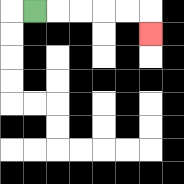{'start': '[1, 0]', 'end': '[6, 1]', 'path_directions': 'R,R,R,R,R,D', 'path_coordinates': '[[1, 0], [2, 0], [3, 0], [4, 0], [5, 0], [6, 0], [6, 1]]'}